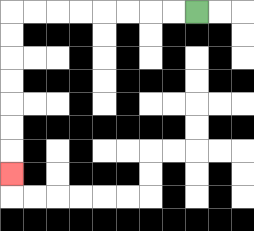{'start': '[8, 0]', 'end': '[0, 7]', 'path_directions': 'L,L,L,L,L,L,L,L,D,D,D,D,D,D,D', 'path_coordinates': '[[8, 0], [7, 0], [6, 0], [5, 0], [4, 0], [3, 0], [2, 0], [1, 0], [0, 0], [0, 1], [0, 2], [0, 3], [0, 4], [0, 5], [0, 6], [0, 7]]'}